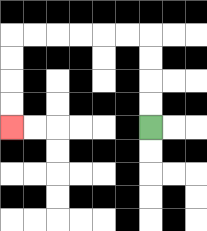{'start': '[6, 5]', 'end': '[0, 5]', 'path_directions': 'U,U,U,U,L,L,L,L,L,L,D,D,D,D', 'path_coordinates': '[[6, 5], [6, 4], [6, 3], [6, 2], [6, 1], [5, 1], [4, 1], [3, 1], [2, 1], [1, 1], [0, 1], [0, 2], [0, 3], [0, 4], [0, 5]]'}